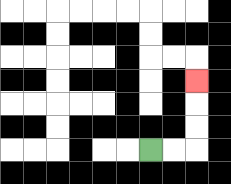{'start': '[6, 6]', 'end': '[8, 3]', 'path_directions': 'R,R,U,U,U', 'path_coordinates': '[[6, 6], [7, 6], [8, 6], [8, 5], [8, 4], [8, 3]]'}